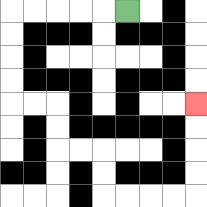{'start': '[5, 0]', 'end': '[8, 4]', 'path_directions': 'L,L,L,L,L,D,D,D,D,R,R,D,D,R,R,D,D,R,R,R,R,U,U,U,U', 'path_coordinates': '[[5, 0], [4, 0], [3, 0], [2, 0], [1, 0], [0, 0], [0, 1], [0, 2], [0, 3], [0, 4], [1, 4], [2, 4], [2, 5], [2, 6], [3, 6], [4, 6], [4, 7], [4, 8], [5, 8], [6, 8], [7, 8], [8, 8], [8, 7], [8, 6], [8, 5], [8, 4]]'}